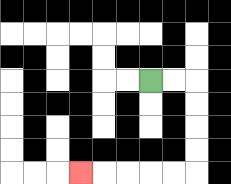{'start': '[6, 3]', 'end': '[3, 7]', 'path_directions': 'R,R,D,D,D,D,L,L,L,L,L', 'path_coordinates': '[[6, 3], [7, 3], [8, 3], [8, 4], [8, 5], [8, 6], [8, 7], [7, 7], [6, 7], [5, 7], [4, 7], [3, 7]]'}